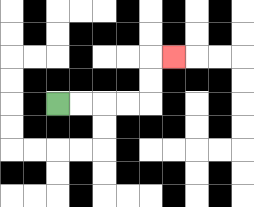{'start': '[2, 4]', 'end': '[7, 2]', 'path_directions': 'R,R,R,R,U,U,R', 'path_coordinates': '[[2, 4], [3, 4], [4, 4], [5, 4], [6, 4], [6, 3], [6, 2], [7, 2]]'}